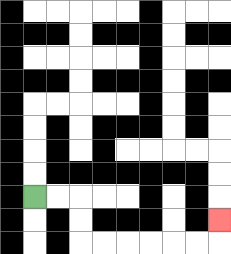{'start': '[1, 8]', 'end': '[9, 9]', 'path_directions': 'R,R,D,D,R,R,R,R,R,R,U', 'path_coordinates': '[[1, 8], [2, 8], [3, 8], [3, 9], [3, 10], [4, 10], [5, 10], [6, 10], [7, 10], [8, 10], [9, 10], [9, 9]]'}